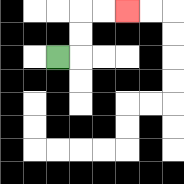{'start': '[2, 2]', 'end': '[5, 0]', 'path_directions': 'R,U,U,R,R', 'path_coordinates': '[[2, 2], [3, 2], [3, 1], [3, 0], [4, 0], [5, 0]]'}